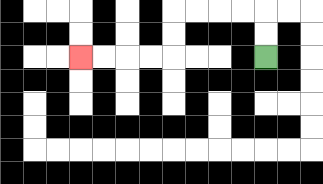{'start': '[11, 2]', 'end': '[3, 2]', 'path_directions': 'U,U,L,L,L,L,D,D,L,L,L,L', 'path_coordinates': '[[11, 2], [11, 1], [11, 0], [10, 0], [9, 0], [8, 0], [7, 0], [7, 1], [7, 2], [6, 2], [5, 2], [4, 2], [3, 2]]'}